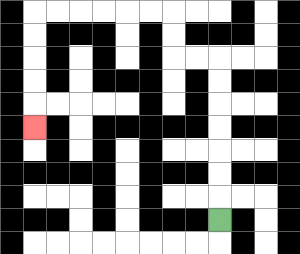{'start': '[9, 9]', 'end': '[1, 5]', 'path_directions': 'U,U,U,U,U,U,U,L,L,U,U,L,L,L,L,L,L,D,D,D,D,D', 'path_coordinates': '[[9, 9], [9, 8], [9, 7], [9, 6], [9, 5], [9, 4], [9, 3], [9, 2], [8, 2], [7, 2], [7, 1], [7, 0], [6, 0], [5, 0], [4, 0], [3, 0], [2, 0], [1, 0], [1, 1], [1, 2], [1, 3], [1, 4], [1, 5]]'}